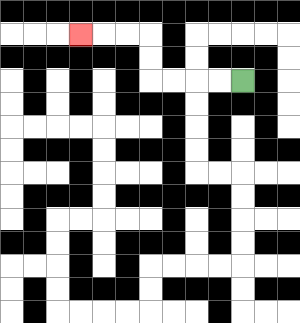{'start': '[10, 3]', 'end': '[3, 1]', 'path_directions': 'L,L,L,L,U,U,L,L,L', 'path_coordinates': '[[10, 3], [9, 3], [8, 3], [7, 3], [6, 3], [6, 2], [6, 1], [5, 1], [4, 1], [3, 1]]'}